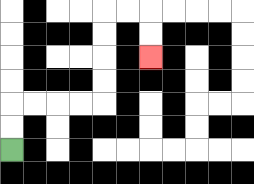{'start': '[0, 6]', 'end': '[6, 2]', 'path_directions': 'U,U,R,R,R,R,U,U,U,U,R,R,D,D', 'path_coordinates': '[[0, 6], [0, 5], [0, 4], [1, 4], [2, 4], [3, 4], [4, 4], [4, 3], [4, 2], [4, 1], [4, 0], [5, 0], [6, 0], [6, 1], [6, 2]]'}